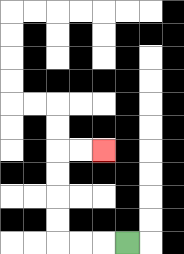{'start': '[5, 10]', 'end': '[4, 6]', 'path_directions': 'L,L,L,U,U,U,U,R,R', 'path_coordinates': '[[5, 10], [4, 10], [3, 10], [2, 10], [2, 9], [2, 8], [2, 7], [2, 6], [3, 6], [4, 6]]'}